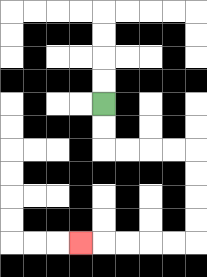{'start': '[4, 4]', 'end': '[3, 10]', 'path_directions': 'D,D,R,R,R,R,D,D,D,D,L,L,L,L,L', 'path_coordinates': '[[4, 4], [4, 5], [4, 6], [5, 6], [6, 6], [7, 6], [8, 6], [8, 7], [8, 8], [8, 9], [8, 10], [7, 10], [6, 10], [5, 10], [4, 10], [3, 10]]'}